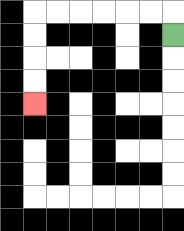{'start': '[7, 1]', 'end': '[1, 4]', 'path_directions': 'U,L,L,L,L,L,L,D,D,D,D', 'path_coordinates': '[[7, 1], [7, 0], [6, 0], [5, 0], [4, 0], [3, 0], [2, 0], [1, 0], [1, 1], [1, 2], [1, 3], [1, 4]]'}